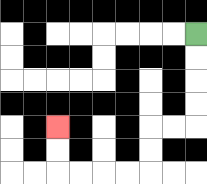{'start': '[8, 1]', 'end': '[2, 5]', 'path_directions': 'D,D,D,D,L,L,D,D,L,L,L,L,U,U', 'path_coordinates': '[[8, 1], [8, 2], [8, 3], [8, 4], [8, 5], [7, 5], [6, 5], [6, 6], [6, 7], [5, 7], [4, 7], [3, 7], [2, 7], [2, 6], [2, 5]]'}